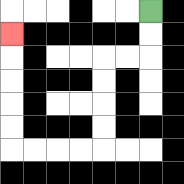{'start': '[6, 0]', 'end': '[0, 1]', 'path_directions': 'D,D,L,L,D,D,D,D,L,L,L,L,U,U,U,U,U', 'path_coordinates': '[[6, 0], [6, 1], [6, 2], [5, 2], [4, 2], [4, 3], [4, 4], [4, 5], [4, 6], [3, 6], [2, 6], [1, 6], [0, 6], [0, 5], [0, 4], [0, 3], [0, 2], [0, 1]]'}